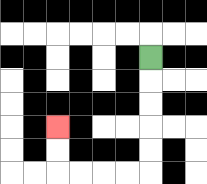{'start': '[6, 2]', 'end': '[2, 5]', 'path_directions': 'D,D,D,D,D,L,L,L,L,U,U', 'path_coordinates': '[[6, 2], [6, 3], [6, 4], [6, 5], [6, 6], [6, 7], [5, 7], [4, 7], [3, 7], [2, 7], [2, 6], [2, 5]]'}